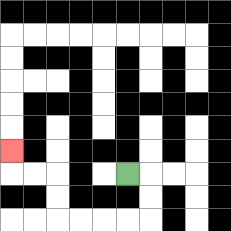{'start': '[5, 7]', 'end': '[0, 6]', 'path_directions': 'R,D,D,L,L,L,L,U,U,L,L,U', 'path_coordinates': '[[5, 7], [6, 7], [6, 8], [6, 9], [5, 9], [4, 9], [3, 9], [2, 9], [2, 8], [2, 7], [1, 7], [0, 7], [0, 6]]'}